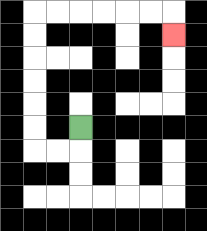{'start': '[3, 5]', 'end': '[7, 1]', 'path_directions': 'D,L,L,U,U,U,U,U,U,R,R,R,R,R,R,D', 'path_coordinates': '[[3, 5], [3, 6], [2, 6], [1, 6], [1, 5], [1, 4], [1, 3], [1, 2], [1, 1], [1, 0], [2, 0], [3, 0], [4, 0], [5, 0], [6, 0], [7, 0], [7, 1]]'}